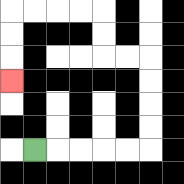{'start': '[1, 6]', 'end': '[0, 3]', 'path_directions': 'R,R,R,R,R,U,U,U,U,L,L,U,U,L,L,L,L,D,D,D', 'path_coordinates': '[[1, 6], [2, 6], [3, 6], [4, 6], [5, 6], [6, 6], [6, 5], [6, 4], [6, 3], [6, 2], [5, 2], [4, 2], [4, 1], [4, 0], [3, 0], [2, 0], [1, 0], [0, 0], [0, 1], [0, 2], [0, 3]]'}